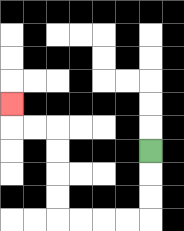{'start': '[6, 6]', 'end': '[0, 4]', 'path_directions': 'D,D,D,L,L,L,L,U,U,U,U,L,L,U', 'path_coordinates': '[[6, 6], [6, 7], [6, 8], [6, 9], [5, 9], [4, 9], [3, 9], [2, 9], [2, 8], [2, 7], [2, 6], [2, 5], [1, 5], [0, 5], [0, 4]]'}